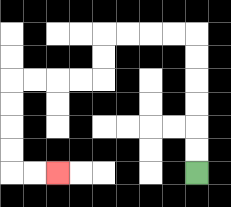{'start': '[8, 7]', 'end': '[2, 7]', 'path_directions': 'U,U,U,U,U,U,L,L,L,L,D,D,L,L,L,L,D,D,D,D,R,R', 'path_coordinates': '[[8, 7], [8, 6], [8, 5], [8, 4], [8, 3], [8, 2], [8, 1], [7, 1], [6, 1], [5, 1], [4, 1], [4, 2], [4, 3], [3, 3], [2, 3], [1, 3], [0, 3], [0, 4], [0, 5], [0, 6], [0, 7], [1, 7], [2, 7]]'}